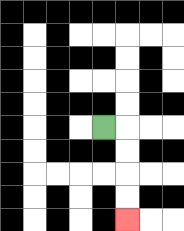{'start': '[4, 5]', 'end': '[5, 9]', 'path_directions': 'R,D,D,D,D', 'path_coordinates': '[[4, 5], [5, 5], [5, 6], [5, 7], [5, 8], [5, 9]]'}